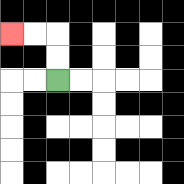{'start': '[2, 3]', 'end': '[0, 1]', 'path_directions': 'U,U,L,L', 'path_coordinates': '[[2, 3], [2, 2], [2, 1], [1, 1], [0, 1]]'}